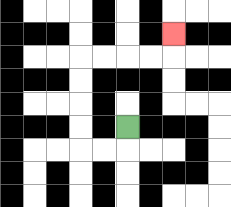{'start': '[5, 5]', 'end': '[7, 1]', 'path_directions': 'D,L,L,U,U,U,U,R,R,R,R,U', 'path_coordinates': '[[5, 5], [5, 6], [4, 6], [3, 6], [3, 5], [3, 4], [3, 3], [3, 2], [4, 2], [5, 2], [6, 2], [7, 2], [7, 1]]'}